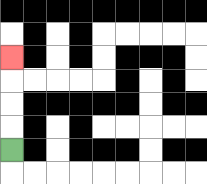{'start': '[0, 6]', 'end': '[0, 2]', 'path_directions': 'U,U,U,U', 'path_coordinates': '[[0, 6], [0, 5], [0, 4], [0, 3], [0, 2]]'}